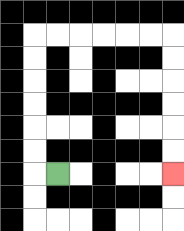{'start': '[2, 7]', 'end': '[7, 7]', 'path_directions': 'L,U,U,U,U,U,U,R,R,R,R,R,R,D,D,D,D,D,D', 'path_coordinates': '[[2, 7], [1, 7], [1, 6], [1, 5], [1, 4], [1, 3], [1, 2], [1, 1], [2, 1], [3, 1], [4, 1], [5, 1], [6, 1], [7, 1], [7, 2], [7, 3], [7, 4], [7, 5], [7, 6], [7, 7]]'}